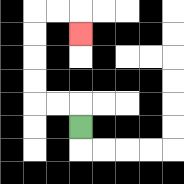{'start': '[3, 5]', 'end': '[3, 1]', 'path_directions': 'U,L,L,U,U,U,U,R,R,D', 'path_coordinates': '[[3, 5], [3, 4], [2, 4], [1, 4], [1, 3], [1, 2], [1, 1], [1, 0], [2, 0], [3, 0], [3, 1]]'}